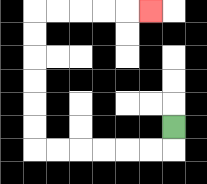{'start': '[7, 5]', 'end': '[6, 0]', 'path_directions': 'D,L,L,L,L,L,L,U,U,U,U,U,U,R,R,R,R,R', 'path_coordinates': '[[7, 5], [7, 6], [6, 6], [5, 6], [4, 6], [3, 6], [2, 6], [1, 6], [1, 5], [1, 4], [1, 3], [1, 2], [1, 1], [1, 0], [2, 0], [3, 0], [4, 0], [5, 0], [6, 0]]'}